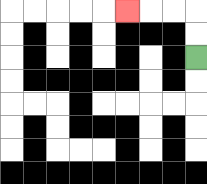{'start': '[8, 2]', 'end': '[5, 0]', 'path_directions': 'U,U,L,L,L', 'path_coordinates': '[[8, 2], [8, 1], [8, 0], [7, 0], [6, 0], [5, 0]]'}